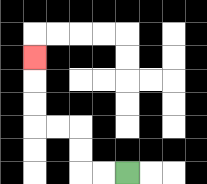{'start': '[5, 7]', 'end': '[1, 2]', 'path_directions': 'L,L,U,U,L,L,U,U,U', 'path_coordinates': '[[5, 7], [4, 7], [3, 7], [3, 6], [3, 5], [2, 5], [1, 5], [1, 4], [1, 3], [1, 2]]'}